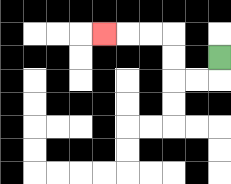{'start': '[9, 2]', 'end': '[4, 1]', 'path_directions': 'D,L,L,U,U,L,L,L', 'path_coordinates': '[[9, 2], [9, 3], [8, 3], [7, 3], [7, 2], [7, 1], [6, 1], [5, 1], [4, 1]]'}